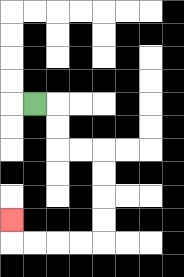{'start': '[1, 4]', 'end': '[0, 9]', 'path_directions': 'R,D,D,R,R,D,D,D,D,L,L,L,L,U', 'path_coordinates': '[[1, 4], [2, 4], [2, 5], [2, 6], [3, 6], [4, 6], [4, 7], [4, 8], [4, 9], [4, 10], [3, 10], [2, 10], [1, 10], [0, 10], [0, 9]]'}